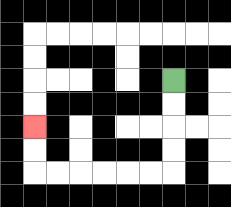{'start': '[7, 3]', 'end': '[1, 5]', 'path_directions': 'D,D,D,D,L,L,L,L,L,L,U,U', 'path_coordinates': '[[7, 3], [7, 4], [7, 5], [7, 6], [7, 7], [6, 7], [5, 7], [4, 7], [3, 7], [2, 7], [1, 7], [1, 6], [1, 5]]'}